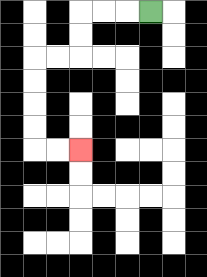{'start': '[6, 0]', 'end': '[3, 6]', 'path_directions': 'L,L,L,D,D,L,L,D,D,D,D,R,R', 'path_coordinates': '[[6, 0], [5, 0], [4, 0], [3, 0], [3, 1], [3, 2], [2, 2], [1, 2], [1, 3], [1, 4], [1, 5], [1, 6], [2, 6], [3, 6]]'}